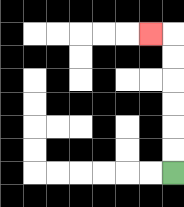{'start': '[7, 7]', 'end': '[6, 1]', 'path_directions': 'U,U,U,U,U,U,L', 'path_coordinates': '[[7, 7], [7, 6], [7, 5], [7, 4], [7, 3], [7, 2], [7, 1], [6, 1]]'}